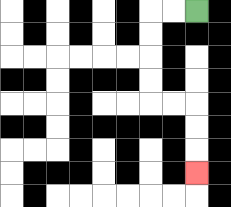{'start': '[8, 0]', 'end': '[8, 7]', 'path_directions': 'L,L,D,D,D,D,R,R,D,D,D', 'path_coordinates': '[[8, 0], [7, 0], [6, 0], [6, 1], [6, 2], [6, 3], [6, 4], [7, 4], [8, 4], [8, 5], [8, 6], [8, 7]]'}